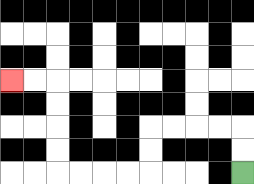{'start': '[10, 7]', 'end': '[0, 3]', 'path_directions': 'U,U,L,L,L,L,D,D,L,L,L,L,U,U,U,U,L,L', 'path_coordinates': '[[10, 7], [10, 6], [10, 5], [9, 5], [8, 5], [7, 5], [6, 5], [6, 6], [6, 7], [5, 7], [4, 7], [3, 7], [2, 7], [2, 6], [2, 5], [2, 4], [2, 3], [1, 3], [0, 3]]'}